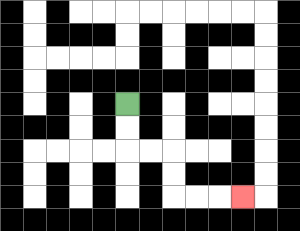{'start': '[5, 4]', 'end': '[10, 8]', 'path_directions': 'D,D,R,R,D,D,R,R,R', 'path_coordinates': '[[5, 4], [5, 5], [5, 6], [6, 6], [7, 6], [7, 7], [7, 8], [8, 8], [9, 8], [10, 8]]'}